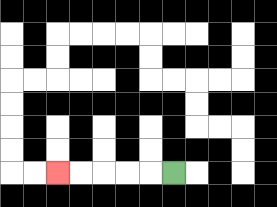{'start': '[7, 7]', 'end': '[2, 7]', 'path_directions': 'L,L,L,L,L', 'path_coordinates': '[[7, 7], [6, 7], [5, 7], [4, 7], [3, 7], [2, 7]]'}